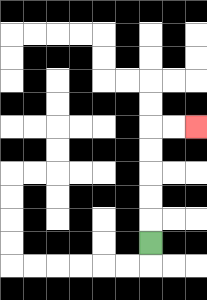{'start': '[6, 10]', 'end': '[8, 5]', 'path_directions': 'U,U,U,U,U,R,R', 'path_coordinates': '[[6, 10], [6, 9], [6, 8], [6, 7], [6, 6], [6, 5], [7, 5], [8, 5]]'}